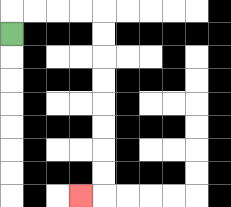{'start': '[0, 1]', 'end': '[3, 8]', 'path_directions': 'U,R,R,R,R,D,D,D,D,D,D,D,D,L', 'path_coordinates': '[[0, 1], [0, 0], [1, 0], [2, 0], [3, 0], [4, 0], [4, 1], [4, 2], [4, 3], [4, 4], [4, 5], [4, 6], [4, 7], [4, 8], [3, 8]]'}